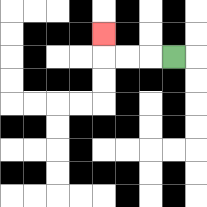{'start': '[7, 2]', 'end': '[4, 1]', 'path_directions': 'L,L,L,U', 'path_coordinates': '[[7, 2], [6, 2], [5, 2], [4, 2], [4, 1]]'}